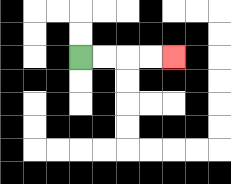{'start': '[3, 2]', 'end': '[7, 2]', 'path_directions': 'R,R,R,R', 'path_coordinates': '[[3, 2], [4, 2], [5, 2], [6, 2], [7, 2]]'}